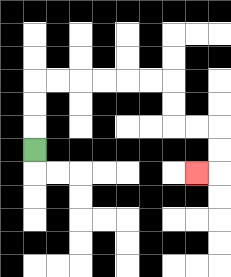{'start': '[1, 6]', 'end': '[8, 7]', 'path_directions': 'U,U,U,R,R,R,R,R,R,D,D,R,R,D,D,L', 'path_coordinates': '[[1, 6], [1, 5], [1, 4], [1, 3], [2, 3], [3, 3], [4, 3], [5, 3], [6, 3], [7, 3], [7, 4], [7, 5], [8, 5], [9, 5], [9, 6], [9, 7], [8, 7]]'}